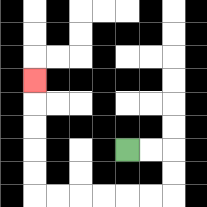{'start': '[5, 6]', 'end': '[1, 3]', 'path_directions': 'R,R,D,D,L,L,L,L,L,L,U,U,U,U,U', 'path_coordinates': '[[5, 6], [6, 6], [7, 6], [7, 7], [7, 8], [6, 8], [5, 8], [4, 8], [3, 8], [2, 8], [1, 8], [1, 7], [1, 6], [1, 5], [1, 4], [1, 3]]'}